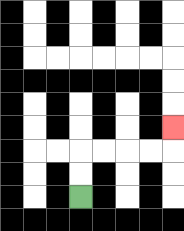{'start': '[3, 8]', 'end': '[7, 5]', 'path_directions': 'U,U,R,R,R,R,U', 'path_coordinates': '[[3, 8], [3, 7], [3, 6], [4, 6], [5, 6], [6, 6], [7, 6], [7, 5]]'}